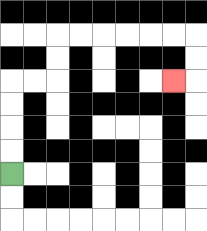{'start': '[0, 7]', 'end': '[7, 3]', 'path_directions': 'U,U,U,U,R,R,U,U,R,R,R,R,R,R,D,D,L', 'path_coordinates': '[[0, 7], [0, 6], [0, 5], [0, 4], [0, 3], [1, 3], [2, 3], [2, 2], [2, 1], [3, 1], [4, 1], [5, 1], [6, 1], [7, 1], [8, 1], [8, 2], [8, 3], [7, 3]]'}